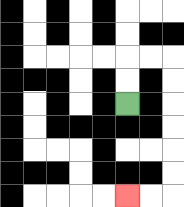{'start': '[5, 4]', 'end': '[5, 8]', 'path_directions': 'U,U,R,R,D,D,D,D,D,D,L,L', 'path_coordinates': '[[5, 4], [5, 3], [5, 2], [6, 2], [7, 2], [7, 3], [7, 4], [7, 5], [7, 6], [7, 7], [7, 8], [6, 8], [5, 8]]'}